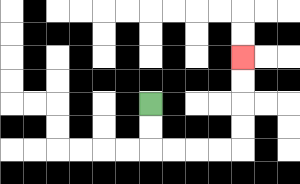{'start': '[6, 4]', 'end': '[10, 2]', 'path_directions': 'D,D,R,R,R,R,U,U,U,U', 'path_coordinates': '[[6, 4], [6, 5], [6, 6], [7, 6], [8, 6], [9, 6], [10, 6], [10, 5], [10, 4], [10, 3], [10, 2]]'}